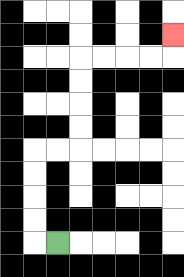{'start': '[2, 10]', 'end': '[7, 1]', 'path_directions': 'L,U,U,U,U,R,R,U,U,U,U,R,R,R,R,U', 'path_coordinates': '[[2, 10], [1, 10], [1, 9], [1, 8], [1, 7], [1, 6], [2, 6], [3, 6], [3, 5], [3, 4], [3, 3], [3, 2], [4, 2], [5, 2], [6, 2], [7, 2], [7, 1]]'}